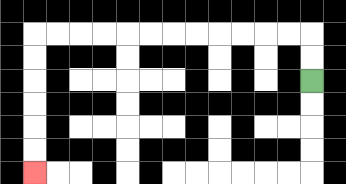{'start': '[13, 3]', 'end': '[1, 7]', 'path_directions': 'U,U,L,L,L,L,L,L,L,L,L,L,L,L,D,D,D,D,D,D', 'path_coordinates': '[[13, 3], [13, 2], [13, 1], [12, 1], [11, 1], [10, 1], [9, 1], [8, 1], [7, 1], [6, 1], [5, 1], [4, 1], [3, 1], [2, 1], [1, 1], [1, 2], [1, 3], [1, 4], [1, 5], [1, 6], [1, 7]]'}